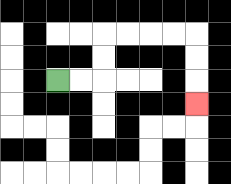{'start': '[2, 3]', 'end': '[8, 4]', 'path_directions': 'R,R,U,U,R,R,R,R,D,D,D', 'path_coordinates': '[[2, 3], [3, 3], [4, 3], [4, 2], [4, 1], [5, 1], [6, 1], [7, 1], [8, 1], [8, 2], [8, 3], [8, 4]]'}